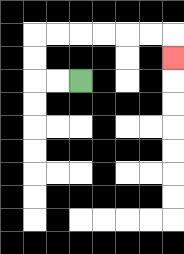{'start': '[3, 3]', 'end': '[7, 2]', 'path_directions': 'L,L,U,U,R,R,R,R,R,R,D', 'path_coordinates': '[[3, 3], [2, 3], [1, 3], [1, 2], [1, 1], [2, 1], [3, 1], [4, 1], [5, 1], [6, 1], [7, 1], [7, 2]]'}